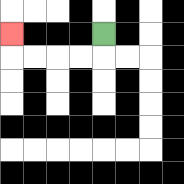{'start': '[4, 1]', 'end': '[0, 1]', 'path_directions': 'D,L,L,L,L,U', 'path_coordinates': '[[4, 1], [4, 2], [3, 2], [2, 2], [1, 2], [0, 2], [0, 1]]'}